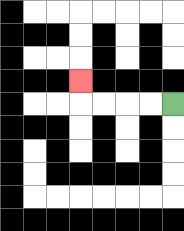{'start': '[7, 4]', 'end': '[3, 3]', 'path_directions': 'L,L,L,L,U', 'path_coordinates': '[[7, 4], [6, 4], [5, 4], [4, 4], [3, 4], [3, 3]]'}